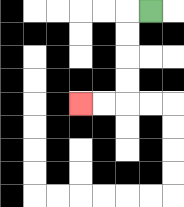{'start': '[6, 0]', 'end': '[3, 4]', 'path_directions': 'L,D,D,D,D,L,L', 'path_coordinates': '[[6, 0], [5, 0], [5, 1], [5, 2], [5, 3], [5, 4], [4, 4], [3, 4]]'}